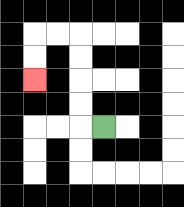{'start': '[4, 5]', 'end': '[1, 3]', 'path_directions': 'L,U,U,U,U,L,L,D,D', 'path_coordinates': '[[4, 5], [3, 5], [3, 4], [3, 3], [3, 2], [3, 1], [2, 1], [1, 1], [1, 2], [1, 3]]'}